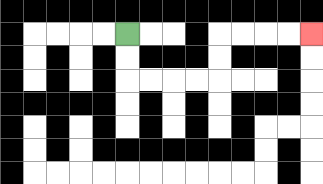{'start': '[5, 1]', 'end': '[13, 1]', 'path_directions': 'D,D,R,R,R,R,U,U,R,R,R,R', 'path_coordinates': '[[5, 1], [5, 2], [5, 3], [6, 3], [7, 3], [8, 3], [9, 3], [9, 2], [9, 1], [10, 1], [11, 1], [12, 1], [13, 1]]'}